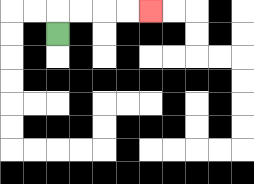{'start': '[2, 1]', 'end': '[6, 0]', 'path_directions': 'U,R,R,R,R', 'path_coordinates': '[[2, 1], [2, 0], [3, 0], [4, 0], [5, 0], [6, 0]]'}